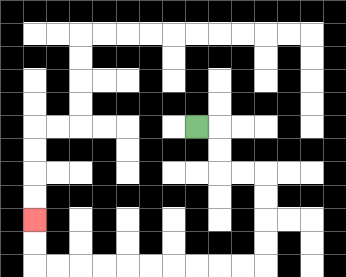{'start': '[8, 5]', 'end': '[1, 9]', 'path_directions': 'R,D,D,R,R,D,D,D,D,L,L,L,L,L,L,L,L,L,L,U,U', 'path_coordinates': '[[8, 5], [9, 5], [9, 6], [9, 7], [10, 7], [11, 7], [11, 8], [11, 9], [11, 10], [11, 11], [10, 11], [9, 11], [8, 11], [7, 11], [6, 11], [5, 11], [4, 11], [3, 11], [2, 11], [1, 11], [1, 10], [1, 9]]'}